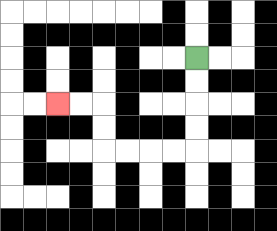{'start': '[8, 2]', 'end': '[2, 4]', 'path_directions': 'D,D,D,D,L,L,L,L,U,U,L,L', 'path_coordinates': '[[8, 2], [8, 3], [8, 4], [8, 5], [8, 6], [7, 6], [6, 6], [5, 6], [4, 6], [4, 5], [4, 4], [3, 4], [2, 4]]'}